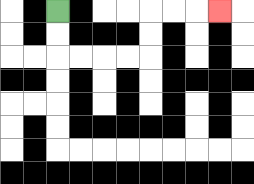{'start': '[2, 0]', 'end': '[9, 0]', 'path_directions': 'D,D,R,R,R,R,U,U,R,R,R', 'path_coordinates': '[[2, 0], [2, 1], [2, 2], [3, 2], [4, 2], [5, 2], [6, 2], [6, 1], [6, 0], [7, 0], [8, 0], [9, 0]]'}